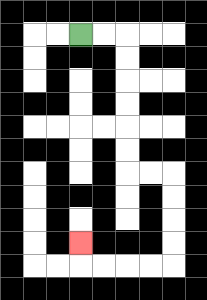{'start': '[3, 1]', 'end': '[3, 10]', 'path_directions': 'R,R,D,D,D,D,D,D,R,R,D,D,D,D,L,L,L,L,U', 'path_coordinates': '[[3, 1], [4, 1], [5, 1], [5, 2], [5, 3], [5, 4], [5, 5], [5, 6], [5, 7], [6, 7], [7, 7], [7, 8], [7, 9], [7, 10], [7, 11], [6, 11], [5, 11], [4, 11], [3, 11], [3, 10]]'}